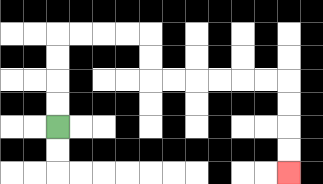{'start': '[2, 5]', 'end': '[12, 7]', 'path_directions': 'U,U,U,U,R,R,R,R,D,D,R,R,R,R,R,R,D,D,D,D', 'path_coordinates': '[[2, 5], [2, 4], [2, 3], [2, 2], [2, 1], [3, 1], [4, 1], [5, 1], [6, 1], [6, 2], [6, 3], [7, 3], [8, 3], [9, 3], [10, 3], [11, 3], [12, 3], [12, 4], [12, 5], [12, 6], [12, 7]]'}